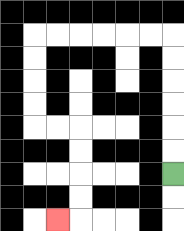{'start': '[7, 7]', 'end': '[2, 9]', 'path_directions': 'U,U,U,U,U,U,L,L,L,L,L,L,D,D,D,D,R,R,D,D,D,D,L', 'path_coordinates': '[[7, 7], [7, 6], [7, 5], [7, 4], [7, 3], [7, 2], [7, 1], [6, 1], [5, 1], [4, 1], [3, 1], [2, 1], [1, 1], [1, 2], [1, 3], [1, 4], [1, 5], [2, 5], [3, 5], [3, 6], [3, 7], [3, 8], [3, 9], [2, 9]]'}